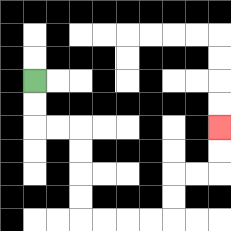{'start': '[1, 3]', 'end': '[9, 5]', 'path_directions': 'D,D,R,R,D,D,D,D,R,R,R,R,U,U,R,R,U,U', 'path_coordinates': '[[1, 3], [1, 4], [1, 5], [2, 5], [3, 5], [3, 6], [3, 7], [3, 8], [3, 9], [4, 9], [5, 9], [6, 9], [7, 9], [7, 8], [7, 7], [8, 7], [9, 7], [9, 6], [9, 5]]'}